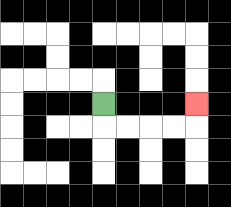{'start': '[4, 4]', 'end': '[8, 4]', 'path_directions': 'D,R,R,R,R,U', 'path_coordinates': '[[4, 4], [4, 5], [5, 5], [6, 5], [7, 5], [8, 5], [8, 4]]'}